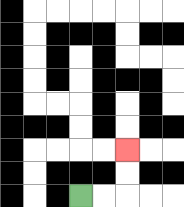{'start': '[3, 8]', 'end': '[5, 6]', 'path_directions': 'R,R,U,U', 'path_coordinates': '[[3, 8], [4, 8], [5, 8], [5, 7], [5, 6]]'}